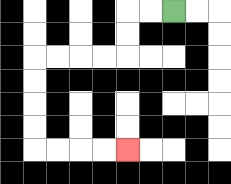{'start': '[7, 0]', 'end': '[5, 6]', 'path_directions': 'L,L,D,D,L,L,L,L,D,D,D,D,R,R,R,R', 'path_coordinates': '[[7, 0], [6, 0], [5, 0], [5, 1], [5, 2], [4, 2], [3, 2], [2, 2], [1, 2], [1, 3], [1, 4], [1, 5], [1, 6], [2, 6], [3, 6], [4, 6], [5, 6]]'}